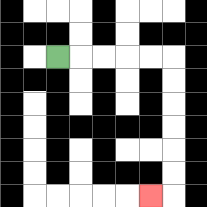{'start': '[2, 2]', 'end': '[6, 8]', 'path_directions': 'R,R,R,R,R,D,D,D,D,D,D,L', 'path_coordinates': '[[2, 2], [3, 2], [4, 2], [5, 2], [6, 2], [7, 2], [7, 3], [7, 4], [7, 5], [7, 6], [7, 7], [7, 8], [6, 8]]'}